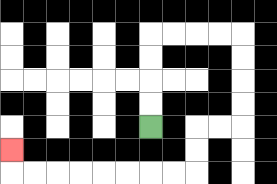{'start': '[6, 5]', 'end': '[0, 6]', 'path_directions': 'U,U,U,U,R,R,R,R,D,D,D,D,L,L,D,D,L,L,L,L,L,L,L,L,U', 'path_coordinates': '[[6, 5], [6, 4], [6, 3], [6, 2], [6, 1], [7, 1], [8, 1], [9, 1], [10, 1], [10, 2], [10, 3], [10, 4], [10, 5], [9, 5], [8, 5], [8, 6], [8, 7], [7, 7], [6, 7], [5, 7], [4, 7], [3, 7], [2, 7], [1, 7], [0, 7], [0, 6]]'}